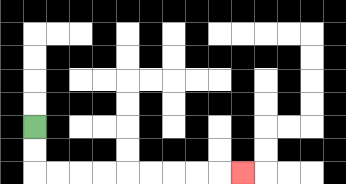{'start': '[1, 5]', 'end': '[10, 7]', 'path_directions': 'D,D,R,R,R,R,R,R,R,R,R', 'path_coordinates': '[[1, 5], [1, 6], [1, 7], [2, 7], [3, 7], [4, 7], [5, 7], [6, 7], [7, 7], [8, 7], [9, 7], [10, 7]]'}